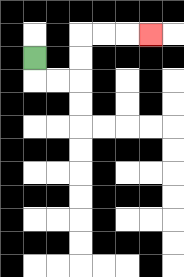{'start': '[1, 2]', 'end': '[6, 1]', 'path_directions': 'D,R,R,U,U,R,R,R', 'path_coordinates': '[[1, 2], [1, 3], [2, 3], [3, 3], [3, 2], [3, 1], [4, 1], [5, 1], [6, 1]]'}